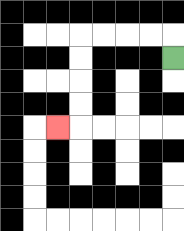{'start': '[7, 2]', 'end': '[2, 5]', 'path_directions': 'U,L,L,L,L,D,D,D,D,L', 'path_coordinates': '[[7, 2], [7, 1], [6, 1], [5, 1], [4, 1], [3, 1], [3, 2], [3, 3], [3, 4], [3, 5], [2, 5]]'}